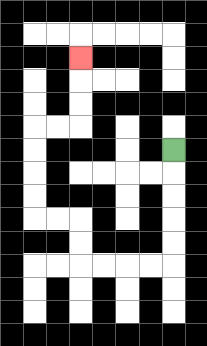{'start': '[7, 6]', 'end': '[3, 2]', 'path_directions': 'D,D,D,D,D,L,L,L,L,U,U,L,L,U,U,U,U,R,R,U,U,U', 'path_coordinates': '[[7, 6], [7, 7], [7, 8], [7, 9], [7, 10], [7, 11], [6, 11], [5, 11], [4, 11], [3, 11], [3, 10], [3, 9], [2, 9], [1, 9], [1, 8], [1, 7], [1, 6], [1, 5], [2, 5], [3, 5], [3, 4], [3, 3], [3, 2]]'}